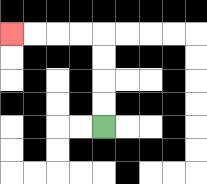{'start': '[4, 5]', 'end': '[0, 1]', 'path_directions': 'U,U,U,U,L,L,L,L', 'path_coordinates': '[[4, 5], [4, 4], [4, 3], [4, 2], [4, 1], [3, 1], [2, 1], [1, 1], [0, 1]]'}